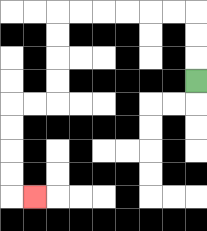{'start': '[8, 3]', 'end': '[1, 8]', 'path_directions': 'U,U,U,L,L,L,L,L,L,D,D,D,D,L,L,D,D,D,D,R', 'path_coordinates': '[[8, 3], [8, 2], [8, 1], [8, 0], [7, 0], [6, 0], [5, 0], [4, 0], [3, 0], [2, 0], [2, 1], [2, 2], [2, 3], [2, 4], [1, 4], [0, 4], [0, 5], [0, 6], [0, 7], [0, 8], [1, 8]]'}